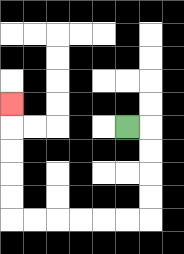{'start': '[5, 5]', 'end': '[0, 4]', 'path_directions': 'R,D,D,D,D,L,L,L,L,L,L,U,U,U,U,U', 'path_coordinates': '[[5, 5], [6, 5], [6, 6], [6, 7], [6, 8], [6, 9], [5, 9], [4, 9], [3, 9], [2, 9], [1, 9], [0, 9], [0, 8], [0, 7], [0, 6], [0, 5], [0, 4]]'}